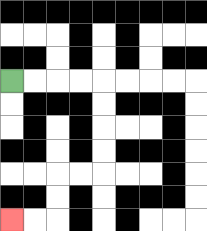{'start': '[0, 3]', 'end': '[0, 9]', 'path_directions': 'R,R,R,R,D,D,D,D,L,L,D,D,L,L', 'path_coordinates': '[[0, 3], [1, 3], [2, 3], [3, 3], [4, 3], [4, 4], [4, 5], [4, 6], [4, 7], [3, 7], [2, 7], [2, 8], [2, 9], [1, 9], [0, 9]]'}